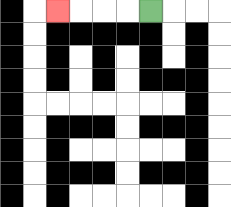{'start': '[6, 0]', 'end': '[2, 0]', 'path_directions': 'L,L,L,L', 'path_coordinates': '[[6, 0], [5, 0], [4, 0], [3, 0], [2, 0]]'}